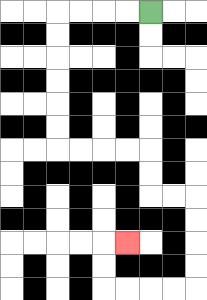{'start': '[6, 0]', 'end': '[5, 10]', 'path_directions': 'L,L,L,L,D,D,D,D,D,D,R,R,R,R,D,D,R,R,D,D,D,D,L,L,L,L,U,U,R', 'path_coordinates': '[[6, 0], [5, 0], [4, 0], [3, 0], [2, 0], [2, 1], [2, 2], [2, 3], [2, 4], [2, 5], [2, 6], [3, 6], [4, 6], [5, 6], [6, 6], [6, 7], [6, 8], [7, 8], [8, 8], [8, 9], [8, 10], [8, 11], [8, 12], [7, 12], [6, 12], [5, 12], [4, 12], [4, 11], [4, 10], [5, 10]]'}